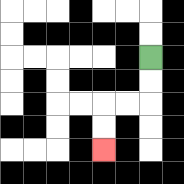{'start': '[6, 2]', 'end': '[4, 6]', 'path_directions': 'D,D,L,L,D,D', 'path_coordinates': '[[6, 2], [6, 3], [6, 4], [5, 4], [4, 4], [4, 5], [4, 6]]'}